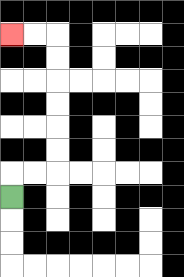{'start': '[0, 8]', 'end': '[0, 1]', 'path_directions': 'U,R,R,U,U,U,U,U,U,L,L', 'path_coordinates': '[[0, 8], [0, 7], [1, 7], [2, 7], [2, 6], [2, 5], [2, 4], [2, 3], [2, 2], [2, 1], [1, 1], [0, 1]]'}